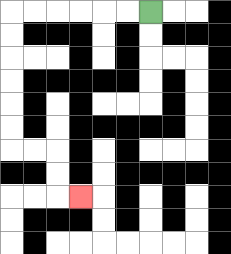{'start': '[6, 0]', 'end': '[3, 8]', 'path_directions': 'L,L,L,L,L,L,D,D,D,D,D,D,R,R,D,D,R', 'path_coordinates': '[[6, 0], [5, 0], [4, 0], [3, 0], [2, 0], [1, 0], [0, 0], [0, 1], [0, 2], [0, 3], [0, 4], [0, 5], [0, 6], [1, 6], [2, 6], [2, 7], [2, 8], [3, 8]]'}